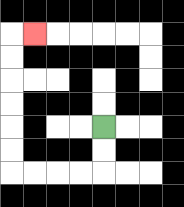{'start': '[4, 5]', 'end': '[1, 1]', 'path_directions': 'D,D,L,L,L,L,U,U,U,U,U,U,R', 'path_coordinates': '[[4, 5], [4, 6], [4, 7], [3, 7], [2, 7], [1, 7], [0, 7], [0, 6], [0, 5], [0, 4], [0, 3], [0, 2], [0, 1], [1, 1]]'}